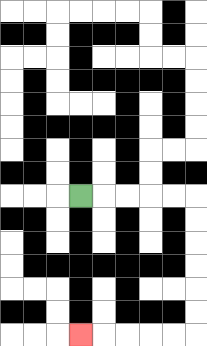{'start': '[3, 8]', 'end': '[3, 14]', 'path_directions': 'R,R,R,R,R,D,D,D,D,D,D,L,L,L,L,L', 'path_coordinates': '[[3, 8], [4, 8], [5, 8], [6, 8], [7, 8], [8, 8], [8, 9], [8, 10], [8, 11], [8, 12], [8, 13], [8, 14], [7, 14], [6, 14], [5, 14], [4, 14], [3, 14]]'}